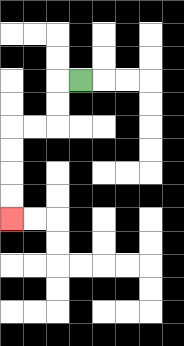{'start': '[3, 3]', 'end': '[0, 9]', 'path_directions': 'L,D,D,L,L,D,D,D,D', 'path_coordinates': '[[3, 3], [2, 3], [2, 4], [2, 5], [1, 5], [0, 5], [0, 6], [0, 7], [0, 8], [0, 9]]'}